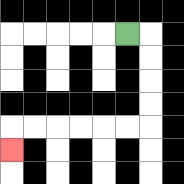{'start': '[5, 1]', 'end': '[0, 6]', 'path_directions': 'R,D,D,D,D,L,L,L,L,L,L,D', 'path_coordinates': '[[5, 1], [6, 1], [6, 2], [6, 3], [6, 4], [6, 5], [5, 5], [4, 5], [3, 5], [2, 5], [1, 5], [0, 5], [0, 6]]'}